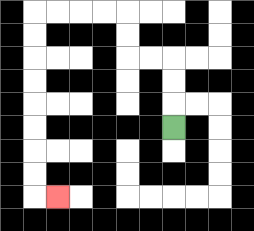{'start': '[7, 5]', 'end': '[2, 8]', 'path_directions': 'U,U,U,L,L,U,U,L,L,L,L,D,D,D,D,D,D,D,D,R', 'path_coordinates': '[[7, 5], [7, 4], [7, 3], [7, 2], [6, 2], [5, 2], [5, 1], [5, 0], [4, 0], [3, 0], [2, 0], [1, 0], [1, 1], [1, 2], [1, 3], [1, 4], [1, 5], [1, 6], [1, 7], [1, 8], [2, 8]]'}